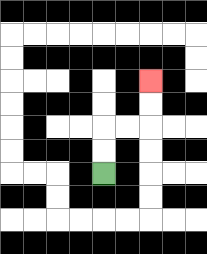{'start': '[4, 7]', 'end': '[6, 3]', 'path_directions': 'U,U,R,R,U,U', 'path_coordinates': '[[4, 7], [4, 6], [4, 5], [5, 5], [6, 5], [6, 4], [6, 3]]'}